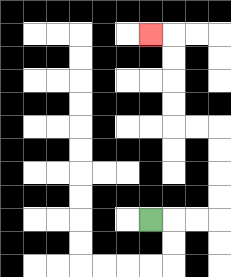{'start': '[6, 9]', 'end': '[6, 1]', 'path_directions': 'R,R,R,U,U,U,U,L,L,U,U,U,U,L', 'path_coordinates': '[[6, 9], [7, 9], [8, 9], [9, 9], [9, 8], [9, 7], [9, 6], [9, 5], [8, 5], [7, 5], [7, 4], [7, 3], [7, 2], [7, 1], [6, 1]]'}